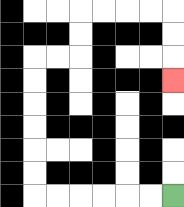{'start': '[7, 8]', 'end': '[7, 3]', 'path_directions': 'L,L,L,L,L,L,U,U,U,U,U,U,R,R,U,U,R,R,R,R,D,D,D', 'path_coordinates': '[[7, 8], [6, 8], [5, 8], [4, 8], [3, 8], [2, 8], [1, 8], [1, 7], [1, 6], [1, 5], [1, 4], [1, 3], [1, 2], [2, 2], [3, 2], [3, 1], [3, 0], [4, 0], [5, 0], [6, 0], [7, 0], [7, 1], [7, 2], [7, 3]]'}